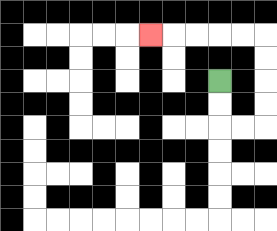{'start': '[9, 3]', 'end': '[6, 1]', 'path_directions': 'D,D,R,R,U,U,U,U,L,L,L,L,L', 'path_coordinates': '[[9, 3], [9, 4], [9, 5], [10, 5], [11, 5], [11, 4], [11, 3], [11, 2], [11, 1], [10, 1], [9, 1], [8, 1], [7, 1], [6, 1]]'}